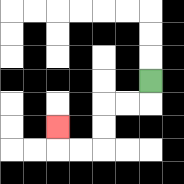{'start': '[6, 3]', 'end': '[2, 5]', 'path_directions': 'D,L,L,D,D,L,L,U', 'path_coordinates': '[[6, 3], [6, 4], [5, 4], [4, 4], [4, 5], [4, 6], [3, 6], [2, 6], [2, 5]]'}